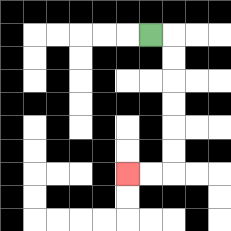{'start': '[6, 1]', 'end': '[5, 7]', 'path_directions': 'R,D,D,D,D,D,D,L,L', 'path_coordinates': '[[6, 1], [7, 1], [7, 2], [7, 3], [7, 4], [7, 5], [7, 6], [7, 7], [6, 7], [5, 7]]'}